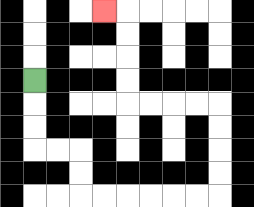{'start': '[1, 3]', 'end': '[4, 0]', 'path_directions': 'D,D,D,R,R,D,D,R,R,R,R,R,R,U,U,U,U,L,L,L,L,U,U,U,U,L', 'path_coordinates': '[[1, 3], [1, 4], [1, 5], [1, 6], [2, 6], [3, 6], [3, 7], [3, 8], [4, 8], [5, 8], [6, 8], [7, 8], [8, 8], [9, 8], [9, 7], [9, 6], [9, 5], [9, 4], [8, 4], [7, 4], [6, 4], [5, 4], [5, 3], [5, 2], [5, 1], [5, 0], [4, 0]]'}